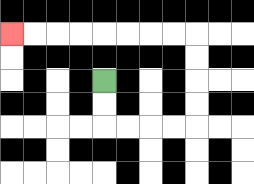{'start': '[4, 3]', 'end': '[0, 1]', 'path_directions': 'D,D,R,R,R,R,U,U,U,U,L,L,L,L,L,L,L,L', 'path_coordinates': '[[4, 3], [4, 4], [4, 5], [5, 5], [6, 5], [7, 5], [8, 5], [8, 4], [8, 3], [8, 2], [8, 1], [7, 1], [6, 1], [5, 1], [4, 1], [3, 1], [2, 1], [1, 1], [0, 1]]'}